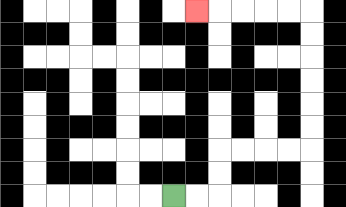{'start': '[7, 8]', 'end': '[8, 0]', 'path_directions': 'R,R,U,U,R,R,R,R,U,U,U,U,U,U,L,L,L,L,L', 'path_coordinates': '[[7, 8], [8, 8], [9, 8], [9, 7], [9, 6], [10, 6], [11, 6], [12, 6], [13, 6], [13, 5], [13, 4], [13, 3], [13, 2], [13, 1], [13, 0], [12, 0], [11, 0], [10, 0], [9, 0], [8, 0]]'}